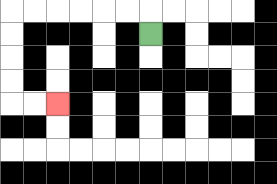{'start': '[6, 1]', 'end': '[2, 4]', 'path_directions': 'U,L,L,L,L,L,L,D,D,D,D,R,R', 'path_coordinates': '[[6, 1], [6, 0], [5, 0], [4, 0], [3, 0], [2, 0], [1, 0], [0, 0], [0, 1], [0, 2], [0, 3], [0, 4], [1, 4], [2, 4]]'}